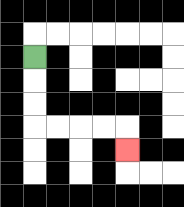{'start': '[1, 2]', 'end': '[5, 6]', 'path_directions': 'D,D,D,R,R,R,R,D', 'path_coordinates': '[[1, 2], [1, 3], [1, 4], [1, 5], [2, 5], [3, 5], [4, 5], [5, 5], [5, 6]]'}